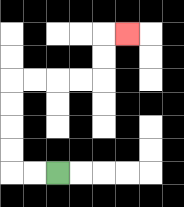{'start': '[2, 7]', 'end': '[5, 1]', 'path_directions': 'L,L,U,U,U,U,R,R,R,R,U,U,R', 'path_coordinates': '[[2, 7], [1, 7], [0, 7], [0, 6], [0, 5], [0, 4], [0, 3], [1, 3], [2, 3], [3, 3], [4, 3], [4, 2], [4, 1], [5, 1]]'}